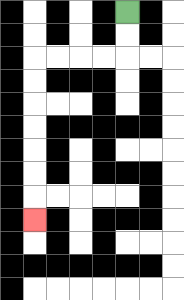{'start': '[5, 0]', 'end': '[1, 9]', 'path_directions': 'D,D,L,L,L,L,D,D,D,D,D,D,D', 'path_coordinates': '[[5, 0], [5, 1], [5, 2], [4, 2], [3, 2], [2, 2], [1, 2], [1, 3], [1, 4], [1, 5], [1, 6], [1, 7], [1, 8], [1, 9]]'}